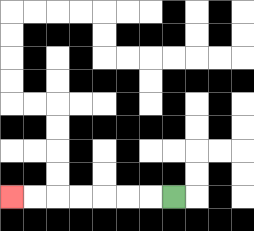{'start': '[7, 8]', 'end': '[0, 8]', 'path_directions': 'L,L,L,L,L,L,L', 'path_coordinates': '[[7, 8], [6, 8], [5, 8], [4, 8], [3, 8], [2, 8], [1, 8], [0, 8]]'}